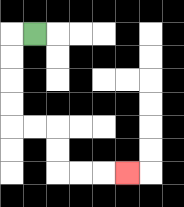{'start': '[1, 1]', 'end': '[5, 7]', 'path_directions': 'L,D,D,D,D,R,R,D,D,R,R,R', 'path_coordinates': '[[1, 1], [0, 1], [0, 2], [0, 3], [0, 4], [0, 5], [1, 5], [2, 5], [2, 6], [2, 7], [3, 7], [4, 7], [5, 7]]'}